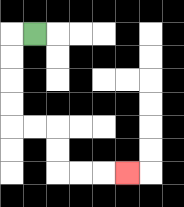{'start': '[1, 1]', 'end': '[5, 7]', 'path_directions': 'L,D,D,D,D,R,R,D,D,R,R,R', 'path_coordinates': '[[1, 1], [0, 1], [0, 2], [0, 3], [0, 4], [0, 5], [1, 5], [2, 5], [2, 6], [2, 7], [3, 7], [4, 7], [5, 7]]'}